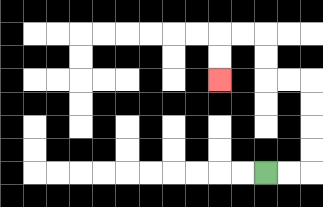{'start': '[11, 7]', 'end': '[9, 3]', 'path_directions': 'R,R,U,U,U,U,L,L,U,U,L,L,D,D', 'path_coordinates': '[[11, 7], [12, 7], [13, 7], [13, 6], [13, 5], [13, 4], [13, 3], [12, 3], [11, 3], [11, 2], [11, 1], [10, 1], [9, 1], [9, 2], [9, 3]]'}